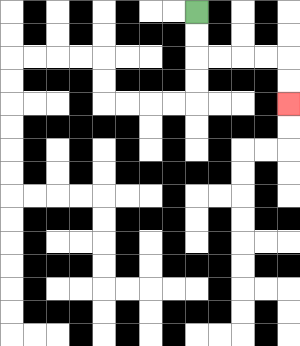{'start': '[8, 0]', 'end': '[12, 4]', 'path_directions': 'D,D,R,R,R,R,D,D', 'path_coordinates': '[[8, 0], [8, 1], [8, 2], [9, 2], [10, 2], [11, 2], [12, 2], [12, 3], [12, 4]]'}